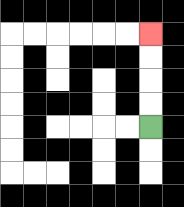{'start': '[6, 5]', 'end': '[6, 1]', 'path_directions': 'U,U,U,U', 'path_coordinates': '[[6, 5], [6, 4], [6, 3], [6, 2], [6, 1]]'}